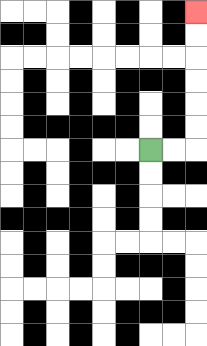{'start': '[6, 6]', 'end': '[8, 0]', 'path_directions': 'R,R,U,U,U,U,U,U', 'path_coordinates': '[[6, 6], [7, 6], [8, 6], [8, 5], [8, 4], [8, 3], [8, 2], [8, 1], [8, 0]]'}